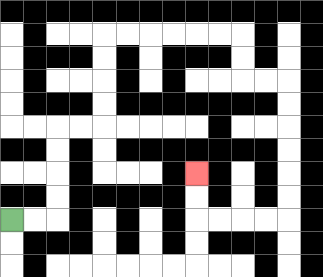{'start': '[0, 9]', 'end': '[8, 7]', 'path_directions': 'R,R,U,U,U,U,R,R,U,U,U,U,R,R,R,R,R,R,D,D,R,R,D,D,D,D,D,D,L,L,L,L,U,U', 'path_coordinates': '[[0, 9], [1, 9], [2, 9], [2, 8], [2, 7], [2, 6], [2, 5], [3, 5], [4, 5], [4, 4], [4, 3], [4, 2], [4, 1], [5, 1], [6, 1], [7, 1], [8, 1], [9, 1], [10, 1], [10, 2], [10, 3], [11, 3], [12, 3], [12, 4], [12, 5], [12, 6], [12, 7], [12, 8], [12, 9], [11, 9], [10, 9], [9, 9], [8, 9], [8, 8], [8, 7]]'}